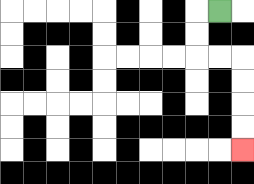{'start': '[9, 0]', 'end': '[10, 6]', 'path_directions': 'L,D,D,R,R,D,D,D,D', 'path_coordinates': '[[9, 0], [8, 0], [8, 1], [8, 2], [9, 2], [10, 2], [10, 3], [10, 4], [10, 5], [10, 6]]'}